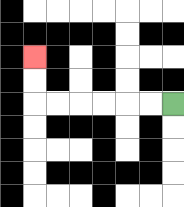{'start': '[7, 4]', 'end': '[1, 2]', 'path_directions': 'L,L,L,L,L,L,U,U', 'path_coordinates': '[[7, 4], [6, 4], [5, 4], [4, 4], [3, 4], [2, 4], [1, 4], [1, 3], [1, 2]]'}